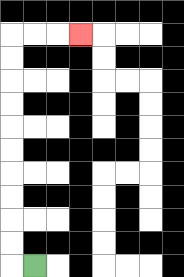{'start': '[1, 11]', 'end': '[3, 1]', 'path_directions': 'L,U,U,U,U,U,U,U,U,U,U,R,R,R', 'path_coordinates': '[[1, 11], [0, 11], [0, 10], [0, 9], [0, 8], [0, 7], [0, 6], [0, 5], [0, 4], [0, 3], [0, 2], [0, 1], [1, 1], [2, 1], [3, 1]]'}